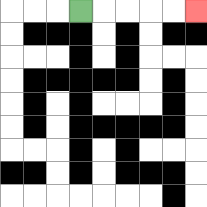{'start': '[3, 0]', 'end': '[8, 0]', 'path_directions': 'R,R,R,R,R', 'path_coordinates': '[[3, 0], [4, 0], [5, 0], [6, 0], [7, 0], [8, 0]]'}